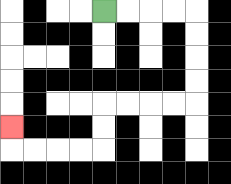{'start': '[4, 0]', 'end': '[0, 5]', 'path_directions': 'R,R,R,R,D,D,D,D,L,L,L,L,D,D,L,L,L,L,U', 'path_coordinates': '[[4, 0], [5, 0], [6, 0], [7, 0], [8, 0], [8, 1], [8, 2], [8, 3], [8, 4], [7, 4], [6, 4], [5, 4], [4, 4], [4, 5], [4, 6], [3, 6], [2, 6], [1, 6], [0, 6], [0, 5]]'}